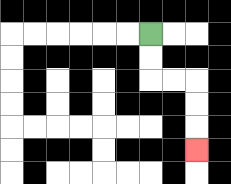{'start': '[6, 1]', 'end': '[8, 6]', 'path_directions': 'D,D,R,R,D,D,D', 'path_coordinates': '[[6, 1], [6, 2], [6, 3], [7, 3], [8, 3], [8, 4], [8, 5], [8, 6]]'}